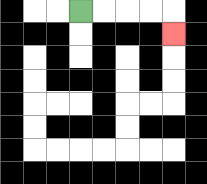{'start': '[3, 0]', 'end': '[7, 1]', 'path_directions': 'R,R,R,R,D', 'path_coordinates': '[[3, 0], [4, 0], [5, 0], [6, 0], [7, 0], [7, 1]]'}